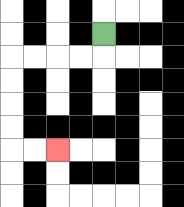{'start': '[4, 1]', 'end': '[2, 6]', 'path_directions': 'D,L,L,L,L,D,D,D,D,R,R', 'path_coordinates': '[[4, 1], [4, 2], [3, 2], [2, 2], [1, 2], [0, 2], [0, 3], [0, 4], [0, 5], [0, 6], [1, 6], [2, 6]]'}